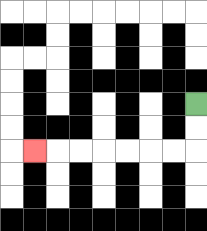{'start': '[8, 4]', 'end': '[1, 6]', 'path_directions': 'D,D,L,L,L,L,L,L,L', 'path_coordinates': '[[8, 4], [8, 5], [8, 6], [7, 6], [6, 6], [5, 6], [4, 6], [3, 6], [2, 6], [1, 6]]'}